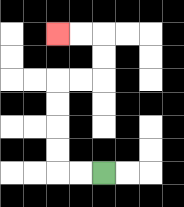{'start': '[4, 7]', 'end': '[2, 1]', 'path_directions': 'L,L,U,U,U,U,R,R,U,U,L,L', 'path_coordinates': '[[4, 7], [3, 7], [2, 7], [2, 6], [2, 5], [2, 4], [2, 3], [3, 3], [4, 3], [4, 2], [4, 1], [3, 1], [2, 1]]'}